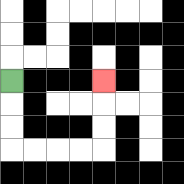{'start': '[0, 3]', 'end': '[4, 3]', 'path_directions': 'D,D,D,R,R,R,R,U,U,U', 'path_coordinates': '[[0, 3], [0, 4], [0, 5], [0, 6], [1, 6], [2, 6], [3, 6], [4, 6], [4, 5], [4, 4], [4, 3]]'}